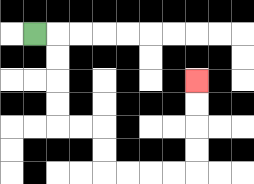{'start': '[1, 1]', 'end': '[8, 3]', 'path_directions': 'R,D,D,D,D,R,R,D,D,R,R,R,R,U,U,U,U', 'path_coordinates': '[[1, 1], [2, 1], [2, 2], [2, 3], [2, 4], [2, 5], [3, 5], [4, 5], [4, 6], [4, 7], [5, 7], [6, 7], [7, 7], [8, 7], [8, 6], [8, 5], [8, 4], [8, 3]]'}